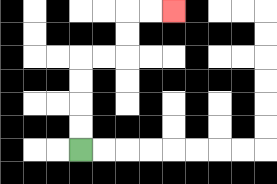{'start': '[3, 6]', 'end': '[7, 0]', 'path_directions': 'U,U,U,U,R,R,U,U,R,R', 'path_coordinates': '[[3, 6], [3, 5], [3, 4], [3, 3], [3, 2], [4, 2], [5, 2], [5, 1], [5, 0], [6, 0], [7, 0]]'}